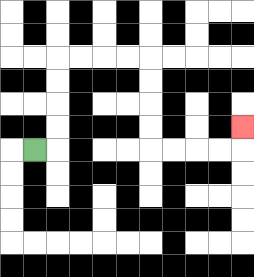{'start': '[1, 6]', 'end': '[10, 5]', 'path_directions': 'R,U,U,U,U,R,R,R,R,D,D,D,D,R,R,R,R,U', 'path_coordinates': '[[1, 6], [2, 6], [2, 5], [2, 4], [2, 3], [2, 2], [3, 2], [4, 2], [5, 2], [6, 2], [6, 3], [6, 4], [6, 5], [6, 6], [7, 6], [8, 6], [9, 6], [10, 6], [10, 5]]'}